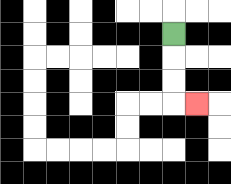{'start': '[7, 1]', 'end': '[8, 4]', 'path_directions': 'D,D,D,R', 'path_coordinates': '[[7, 1], [7, 2], [7, 3], [7, 4], [8, 4]]'}